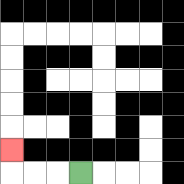{'start': '[3, 7]', 'end': '[0, 6]', 'path_directions': 'L,L,L,U', 'path_coordinates': '[[3, 7], [2, 7], [1, 7], [0, 7], [0, 6]]'}